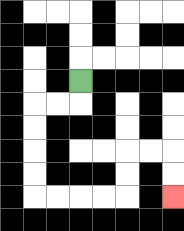{'start': '[3, 3]', 'end': '[7, 8]', 'path_directions': 'D,L,L,D,D,D,D,R,R,R,R,U,U,R,R,D,D', 'path_coordinates': '[[3, 3], [3, 4], [2, 4], [1, 4], [1, 5], [1, 6], [1, 7], [1, 8], [2, 8], [3, 8], [4, 8], [5, 8], [5, 7], [5, 6], [6, 6], [7, 6], [7, 7], [7, 8]]'}